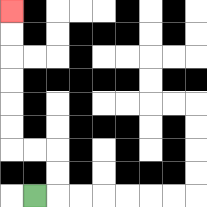{'start': '[1, 8]', 'end': '[0, 0]', 'path_directions': 'R,U,U,L,L,U,U,U,U,U,U', 'path_coordinates': '[[1, 8], [2, 8], [2, 7], [2, 6], [1, 6], [0, 6], [0, 5], [0, 4], [0, 3], [0, 2], [0, 1], [0, 0]]'}